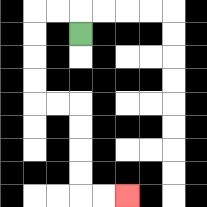{'start': '[3, 1]', 'end': '[5, 8]', 'path_directions': 'U,L,L,D,D,D,D,R,R,D,D,D,D,R,R', 'path_coordinates': '[[3, 1], [3, 0], [2, 0], [1, 0], [1, 1], [1, 2], [1, 3], [1, 4], [2, 4], [3, 4], [3, 5], [3, 6], [3, 7], [3, 8], [4, 8], [5, 8]]'}